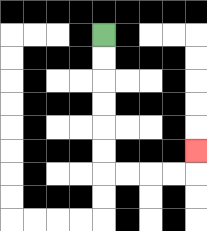{'start': '[4, 1]', 'end': '[8, 6]', 'path_directions': 'D,D,D,D,D,D,R,R,R,R,U', 'path_coordinates': '[[4, 1], [4, 2], [4, 3], [4, 4], [4, 5], [4, 6], [4, 7], [5, 7], [6, 7], [7, 7], [8, 7], [8, 6]]'}